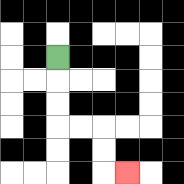{'start': '[2, 2]', 'end': '[5, 7]', 'path_directions': 'D,D,D,R,R,D,D,R', 'path_coordinates': '[[2, 2], [2, 3], [2, 4], [2, 5], [3, 5], [4, 5], [4, 6], [4, 7], [5, 7]]'}